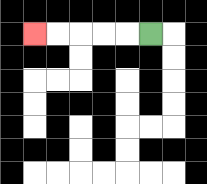{'start': '[6, 1]', 'end': '[1, 1]', 'path_directions': 'L,L,L,L,L', 'path_coordinates': '[[6, 1], [5, 1], [4, 1], [3, 1], [2, 1], [1, 1]]'}